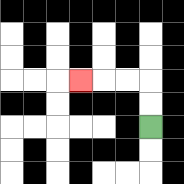{'start': '[6, 5]', 'end': '[3, 3]', 'path_directions': 'U,U,L,L,L', 'path_coordinates': '[[6, 5], [6, 4], [6, 3], [5, 3], [4, 3], [3, 3]]'}